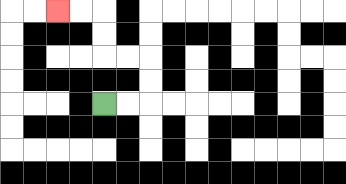{'start': '[4, 4]', 'end': '[2, 0]', 'path_directions': 'R,R,U,U,L,L,U,U,L,L', 'path_coordinates': '[[4, 4], [5, 4], [6, 4], [6, 3], [6, 2], [5, 2], [4, 2], [4, 1], [4, 0], [3, 0], [2, 0]]'}